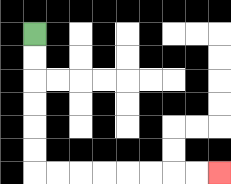{'start': '[1, 1]', 'end': '[9, 7]', 'path_directions': 'D,D,D,D,D,D,R,R,R,R,R,R,R,R', 'path_coordinates': '[[1, 1], [1, 2], [1, 3], [1, 4], [1, 5], [1, 6], [1, 7], [2, 7], [3, 7], [4, 7], [5, 7], [6, 7], [7, 7], [8, 7], [9, 7]]'}